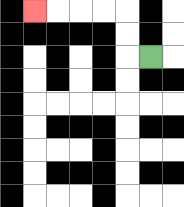{'start': '[6, 2]', 'end': '[1, 0]', 'path_directions': 'L,U,U,L,L,L,L', 'path_coordinates': '[[6, 2], [5, 2], [5, 1], [5, 0], [4, 0], [3, 0], [2, 0], [1, 0]]'}